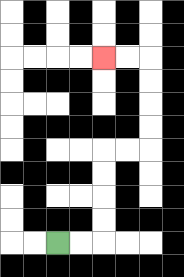{'start': '[2, 10]', 'end': '[4, 2]', 'path_directions': 'R,R,U,U,U,U,R,R,U,U,U,U,L,L', 'path_coordinates': '[[2, 10], [3, 10], [4, 10], [4, 9], [4, 8], [4, 7], [4, 6], [5, 6], [6, 6], [6, 5], [6, 4], [6, 3], [6, 2], [5, 2], [4, 2]]'}